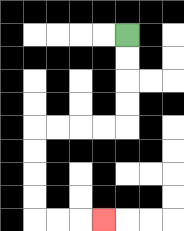{'start': '[5, 1]', 'end': '[4, 9]', 'path_directions': 'D,D,D,D,L,L,L,L,D,D,D,D,R,R,R', 'path_coordinates': '[[5, 1], [5, 2], [5, 3], [5, 4], [5, 5], [4, 5], [3, 5], [2, 5], [1, 5], [1, 6], [1, 7], [1, 8], [1, 9], [2, 9], [3, 9], [4, 9]]'}